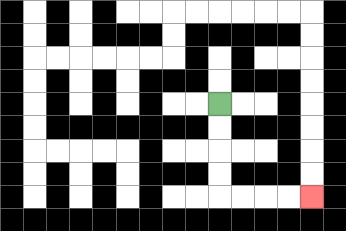{'start': '[9, 4]', 'end': '[13, 8]', 'path_directions': 'D,D,D,D,R,R,R,R', 'path_coordinates': '[[9, 4], [9, 5], [9, 6], [9, 7], [9, 8], [10, 8], [11, 8], [12, 8], [13, 8]]'}